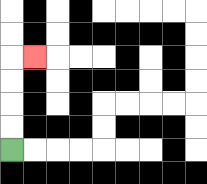{'start': '[0, 6]', 'end': '[1, 2]', 'path_directions': 'U,U,U,U,R', 'path_coordinates': '[[0, 6], [0, 5], [0, 4], [0, 3], [0, 2], [1, 2]]'}